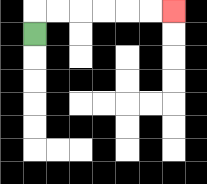{'start': '[1, 1]', 'end': '[7, 0]', 'path_directions': 'U,R,R,R,R,R,R', 'path_coordinates': '[[1, 1], [1, 0], [2, 0], [3, 0], [4, 0], [5, 0], [6, 0], [7, 0]]'}